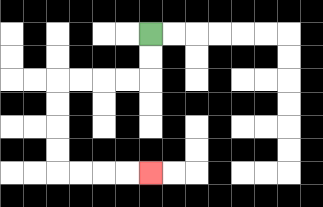{'start': '[6, 1]', 'end': '[6, 7]', 'path_directions': 'D,D,L,L,L,L,D,D,D,D,R,R,R,R', 'path_coordinates': '[[6, 1], [6, 2], [6, 3], [5, 3], [4, 3], [3, 3], [2, 3], [2, 4], [2, 5], [2, 6], [2, 7], [3, 7], [4, 7], [5, 7], [6, 7]]'}